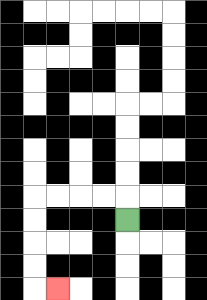{'start': '[5, 9]', 'end': '[2, 12]', 'path_directions': 'U,L,L,L,L,D,D,D,D,R', 'path_coordinates': '[[5, 9], [5, 8], [4, 8], [3, 8], [2, 8], [1, 8], [1, 9], [1, 10], [1, 11], [1, 12], [2, 12]]'}